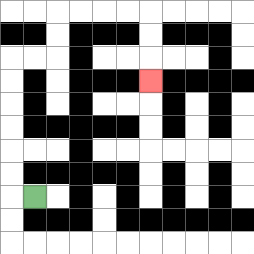{'start': '[1, 8]', 'end': '[6, 3]', 'path_directions': 'L,U,U,U,U,U,U,R,R,U,U,R,R,R,R,D,D,D', 'path_coordinates': '[[1, 8], [0, 8], [0, 7], [0, 6], [0, 5], [0, 4], [0, 3], [0, 2], [1, 2], [2, 2], [2, 1], [2, 0], [3, 0], [4, 0], [5, 0], [6, 0], [6, 1], [6, 2], [6, 3]]'}